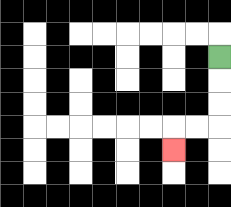{'start': '[9, 2]', 'end': '[7, 6]', 'path_directions': 'D,D,D,L,L,D', 'path_coordinates': '[[9, 2], [9, 3], [9, 4], [9, 5], [8, 5], [7, 5], [7, 6]]'}